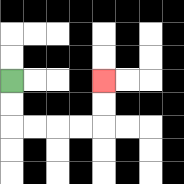{'start': '[0, 3]', 'end': '[4, 3]', 'path_directions': 'D,D,R,R,R,R,U,U', 'path_coordinates': '[[0, 3], [0, 4], [0, 5], [1, 5], [2, 5], [3, 5], [4, 5], [4, 4], [4, 3]]'}